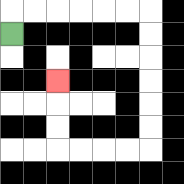{'start': '[0, 1]', 'end': '[2, 3]', 'path_directions': 'U,R,R,R,R,R,R,D,D,D,D,D,D,L,L,L,L,U,U,U', 'path_coordinates': '[[0, 1], [0, 0], [1, 0], [2, 0], [3, 0], [4, 0], [5, 0], [6, 0], [6, 1], [6, 2], [6, 3], [6, 4], [6, 5], [6, 6], [5, 6], [4, 6], [3, 6], [2, 6], [2, 5], [2, 4], [2, 3]]'}